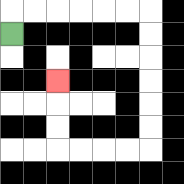{'start': '[0, 1]', 'end': '[2, 3]', 'path_directions': 'U,R,R,R,R,R,R,D,D,D,D,D,D,L,L,L,L,U,U,U', 'path_coordinates': '[[0, 1], [0, 0], [1, 0], [2, 0], [3, 0], [4, 0], [5, 0], [6, 0], [6, 1], [6, 2], [6, 3], [6, 4], [6, 5], [6, 6], [5, 6], [4, 6], [3, 6], [2, 6], [2, 5], [2, 4], [2, 3]]'}